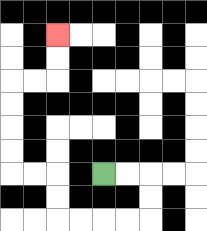{'start': '[4, 7]', 'end': '[2, 1]', 'path_directions': 'R,R,D,D,L,L,L,L,U,U,L,L,U,U,U,U,R,R,U,U', 'path_coordinates': '[[4, 7], [5, 7], [6, 7], [6, 8], [6, 9], [5, 9], [4, 9], [3, 9], [2, 9], [2, 8], [2, 7], [1, 7], [0, 7], [0, 6], [0, 5], [0, 4], [0, 3], [1, 3], [2, 3], [2, 2], [2, 1]]'}